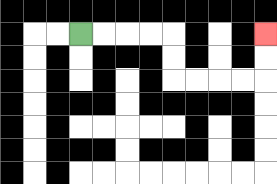{'start': '[3, 1]', 'end': '[11, 1]', 'path_directions': 'R,R,R,R,D,D,R,R,R,R,U,U', 'path_coordinates': '[[3, 1], [4, 1], [5, 1], [6, 1], [7, 1], [7, 2], [7, 3], [8, 3], [9, 3], [10, 3], [11, 3], [11, 2], [11, 1]]'}